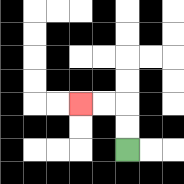{'start': '[5, 6]', 'end': '[3, 4]', 'path_directions': 'U,U,L,L', 'path_coordinates': '[[5, 6], [5, 5], [5, 4], [4, 4], [3, 4]]'}